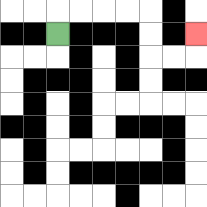{'start': '[2, 1]', 'end': '[8, 1]', 'path_directions': 'U,R,R,R,R,D,D,R,R,U', 'path_coordinates': '[[2, 1], [2, 0], [3, 0], [4, 0], [5, 0], [6, 0], [6, 1], [6, 2], [7, 2], [8, 2], [8, 1]]'}